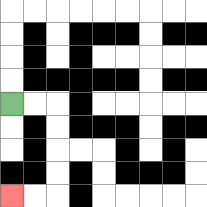{'start': '[0, 4]', 'end': '[0, 8]', 'path_directions': 'R,R,D,D,D,D,L,L', 'path_coordinates': '[[0, 4], [1, 4], [2, 4], [2, 5], [2, 6], [2, 7], [2, 8], [1, 8], [0, 8]]'}